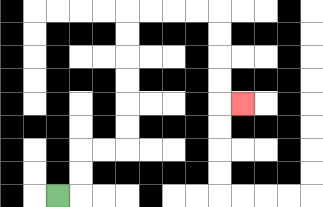{'start': '[2, 8]', 'end': '[10, 4]', 'path_directions': 'R,U,U,R,R,U,U,U,U,U,U,R,R,R,R,D,D,D,D,R', 'path_coordinates': '[[2, 8], [3, 8], [3, 7], [3, 6], [4, 6], [5, 6], [5, 5], [5, 4], [5, 3], [5, 2], [5, 1], [5, 0], [6, 0], [7, 0], [8, 0], [9, 0], [9, 1], [9, 2], [9, 3], [9, 4], [10, 4]]'}